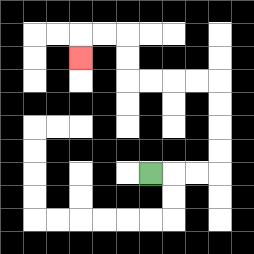{'start': '[6, 7]', 'end': '[3, 2]', 'path_directions': 'R,R,R,U,U,U,U,L,L,L,L,U,U,L,L,D', 'path_coordinates': '[[6, 7], [7, 7], [8, 7], [9, 7], [9, 6], [9, 5], [9, 4], [9, 3], [8, 3], [7, 3], [6, 3], [5, 3], [5, 2], [5, 1], [4, 1], [3, 1], [3, 2]]'}